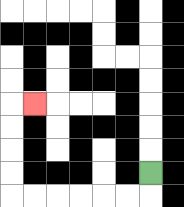{'start': '[6, 7]', 'end': '[1, 4]', 'path_directions': 'D,L,L,L,L,L,L,U,U,U,U,R', 'path_coordinates': '[[6, 7], [6, 8], [5, 8], [4, 8], [3, 8], [2, 8], [1, 8], [0, 8], [0, 7], [0, 6], [0, 5], [0, 4], [1, 4]]'}